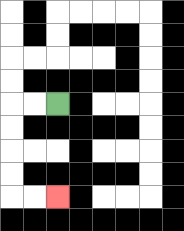{'start': '[2, 4]', 'end': '[2, 8]', 'path_directions': 'L,L,D,D,D,D,R,R', 'path_coordinates': '[[2, 4], [1, 4], [0, 4], [0, 5], [0, 6], [0, 7], [0, 8], [1, 8], [2, 8]]'}